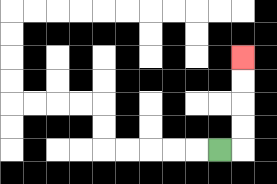{'start': '[9, 6]', 'end': '[10, 2]', 'path_directions': 'R,U,U,U,U', 'path_coordinates': '[[9, 6], [10, 6], [10, 5], [10, 4], [10, 3], [10, 2]]'}